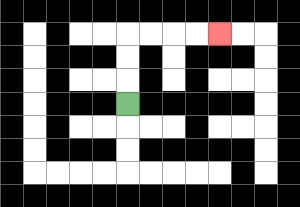{'start': '[5, 4]', 'end': '[9, 1]', 'path_directions': 'U,U,U,R,R,R,R', 'path_coordinates': '[[5, 4], [5, 3], [5, 2], [5, 1], [6, 1], [7, 1], [8, 1], [9, 1]]'}